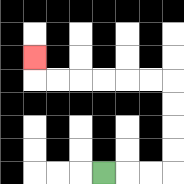{'start': '[4, 7]', 'end': '[1, 2]', 'path_directions': 'R,R,R,U,U,U,U,L,L,L,L,L,L,U', 'path_coordinates': '[[4, 7], [5, 7], [6, 7], [7, 7], [7, 6], [7, 5], [7, 4], [7, 3], [6, 3], [5, 3], [4, 3], [3, 3], [2, 3], [1, 3], [1, 2]]'}